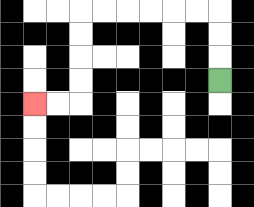{'start': '[9, 3]', 'end': '[1, 4]', 'path_directions': 'U,U,U,L,L,L,L,L,L,D,D,D,D,L,L', 'path_coordinates': '[[9, 3], [9, 2], [9, 1], [9, 0], [8, 0], [7, 0], [6, 0], [5, 0], [4, 0], [3, 0], [3, 1], [3, 2], [3, 3], [3, 4], [2, 4], [1, 4]]'}